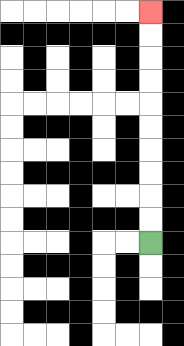{'start': '[6, 10]', 'end': '[6, 0]', 'path_directions': 'U,U,U,U,U,U,U,U,U,U', 'path_coordinates': '[[6, 10], [6, 9], [6, 8], [6, 7], [6, 6], [6, 5], [6, 4], [6, 3], [6, 2], [6, 1], [6, 0]]'}